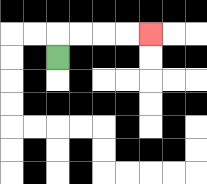{'start': '[2, 2]', 'end': '[6, 1]', 'path_directions': 'U,R,R,R,R', 'path_coordinates': '[[2, 2], [2, 1], [3, 1], [4, 1], [5, 1], [6, 1]]'}